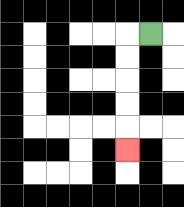{'start': '[6, 1]', 'end': '[5, 6]', 'path_directions': 'L,D,D,D,D,D', 'path_coordinates': '[[6, 1], [5, 1], [5, 2], [5, 3], [5, 4], [5, 5], [5, 6]]'}